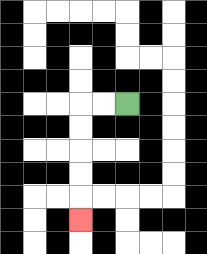{'start': '[5, 4]', 'end': '[3, 9]', 'path_directions': 'L,L,D,D,D,D,D', 'path_coordinates': '[[5, 4], [4, 4], [3, 4], [3, 5], [3, 6], [3, 7], [3, 8], [3, 9]]'}